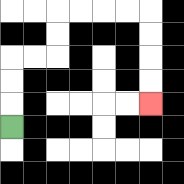{'start': '[0, 5]', 'end': '[6, 4]', 'path_directions': 'U,U,U,R,R,U,U,R,R,R,R,D,D,D,D', 'path_coordinates': '[[0, 5], [0, 4], [0, 3], [0, 2], [1, 2], [2, 2], [2, 1], [2, 0], [3, 0], [4, 0], [5, 0], [6, 0], [6, 1], [6, 2], [6, 3], [6, 4]]'}